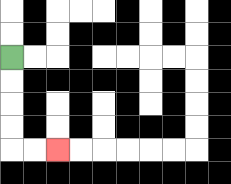{'start': '[0, 2]', 'end': '[2, 6]', 'path_directions': 'D,D,D,D,R,R', 'path_coordinates': '[[0, 2], [0, 3], [0, 4], [0, 5], [0, 6], [1, 6], [2, 6]]'}